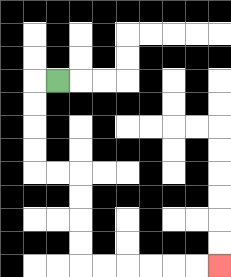{'start': '[2, 3]', 'end': '[9, 11]', 'path_directions': 'L,D,D,D,D,R,R,D,D,D,D,R,R,R,R,R,R', 'path_coordinates': '[[2, 3], [1, 3], [1, 4], [1, 5], [1, 6], [1, 7], [2, 7], [3, 7], [3, 8], [3, 9], [3, 10], [3, 11], [4, 11], [5, 11], [6, 11], [7, 11], [8, 11], [9, 11]]'}